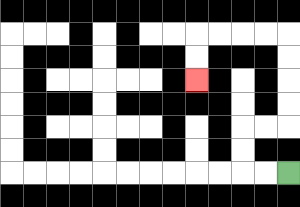{'start': '[12, 7]', 'end': '[8, 3]', 'path_directions': 'L,L,U,U,R,R,U,U,U,U,L,L,L,L,D,D', 'path_coordinates': '[[12, 7], [11, 7], [10, 7], [10, 6], [10, 5], [11, 5], [12, 5], [12, 4], [12, 3], [12, 2], [12, 1], [11, 1], [10, 1], [9, 1], [8, 1], [8, 2], [8, 3]]'}